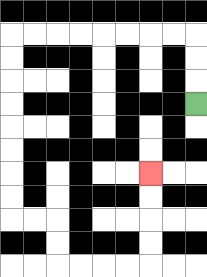{'start': '[8, 4]', 'end': '[6, 7]', 'path_directions': 'U,U,U,L,L,L,L,L,L,L,L,D,D,D,D,D,D,D,D,R,R,D,D,R,R,R,R,U,U,U,U', 'path_coordinates': '[[8, 4], [8, 3], [8, 2], [8, 1], [7, 1], [6, 1], [5, 1], [4, 1], [3, 1], [2, 1], [1, 1], [0, 1], [0, 2], [0, 3], [0, 4], [0, 5], [0, 6], [0, 7], [0, 8], [0, 9], [1, 9], [2, 9], [2, 10], [2, 11], [3, 11], [4, 11], [5, 11], [6, 11], [6, 10], [6, 9], [6, 8], [6, 7]]'}